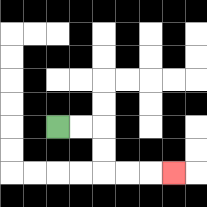{'start': '[2, 5]', 'end': '[7, 7]', 'path_directions': 'R,R,D,D,R,R,R', 'path_coordinates': '[[2, 5], [3, 5], [4, 5], [4, 6], [4, 7], [5, 7], [6, 7], [7, 7]]'}